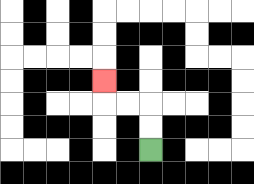{'start': '[6, 6]', 'end': '[4, 3]', 'path_directions': 'U,U,L,L,U', 'path_coordinates': '[[6, 6], [6, 5], [6, 4], [5, 4], [4, 4], [4, 3]]'}